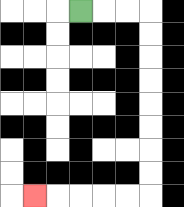{'start': '[3, 0]', 'end': '[1, 8]', 'path_directions': 'R,R,R,D,D,D,D,D,D,D,D,L,L,L,L,L', 'path_coordinates': '[[3, 0], [4, 0], [5, 0], [6, 0], [6, 1], [6, 2], [6, 3], [6, 4], [6, 5], [6, 6], [6, 7], [6, 8], [5, 8], [4, 8], [3, 8], [2, 8], [1, 8]]'}